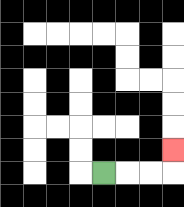{'start': '[4, 7]', 'end': '[7, 6]', 'path_directions': 'R,R,R,U', 'path_coordinates': '[[4, 7], [5, 7], [6, 7], [7, 7], [7, 6]]'}